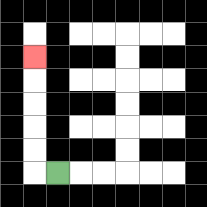{'start': '[2, 7]', 'end': '[1, 2]', 'path_directions': 'L,U,U,U,U,U', 'path_coordinates': '[[2, 7], [1, 7], [1, 6], [1, 5], [1, 4], [1, 3], [1, 2]]'}